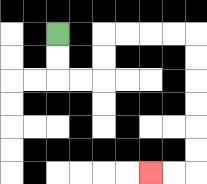{'start': '[2, 1]', 'end': '[6, 7]', 'path_directions': 'D,D,R,R,U,U,R,R,R,R,D,D,D,D,D,D,L,L', 'path_coordinates': '[[2, 1], [2, 2], [2, 3], [3, 3], [4, 3], [4, 2], [4, 1], [5, 1], [6, 1], [7, 1], [8, 1], [8, 2], [8, 3], [8, 4], [8, 5], [8, 6], [8, 7], [7, 7], [6, 7]]'}